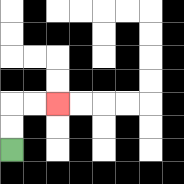{'start': '[0, 6]', 'end': '[2, 4]', 'path_directions': 'U,U,R,R', 'path_coordinates': '[[0, 6], [0, 5], [0, 4], [1, 4], [2, 4]]'}